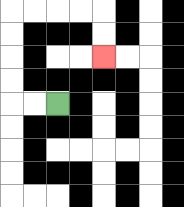{'start': '[2, 4]', 'end': '[4, 2]', 'path_directions': 'L,L,U,U,U,U,R,R,R,R,D,D', 'path_coordinates': '[[2, 4], [1, 4], [0, 4], [0, 3], [0, 2], [0, 1], [0, 0], [1, 0], [2, 0], [3, 0], [4, 0], [4, 1], [4, 2]]'}